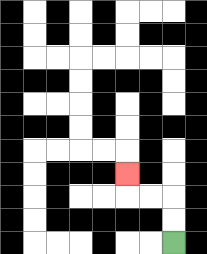{'start': '[7, 10]', 'end': '[5, 7]', 'path_directions': 'U,U,L,L,U', 'path_coordinates': '[[7, 10], [7, 9], [7, 8], [6, 8], [5, 8], [5, 7]]'}